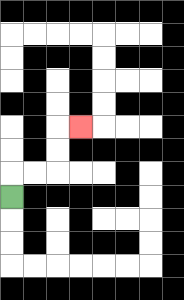{'start': '[0, 8]', 'end': '[3, 5]', 'path_directions': 'U,R,R,U,U,R', 'path_coordinates': '[[0, 8], [0, 7], [1, 7], [2, 7], [2, 6], [2, 5], [3, 5]]'}